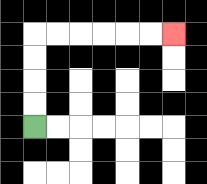{'start': '[1, 5]', 'end': '[7, 1]', 'path_directions': 'U,U,U,U,R,R,R,R,R,R', 'path_coordinates': '[[1, 5], [1, 4], [1, 3], [1, 2], [1, 1], [2, 1], [3, 1], [4, 1], [5, 1], [6, 1], [7, 1]]'}